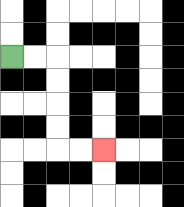{'start': '[0, 2]', 'end': '[4, 6]', 'path_directions': 'R,R,D,D,D,D,R,R', 'path_coordinates': '[[0, 2], [1, 2], [2, 2], [2, 3], [2, 4], [2, 5], [2, 6], [3, 6], [4, 6]]'}